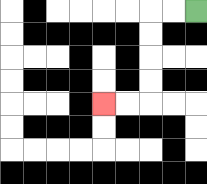{'start': '[8, 0]', 'end': '[4, 4]', 'path_directions': 'L,L,D,D,D,D,L,L', 'path_coordinates': '[[8, 0], [7, 0], [6, 0], [6, 1], [6, 2], [6, 3], [6, 4], [5, 4], [4, 4]]'}